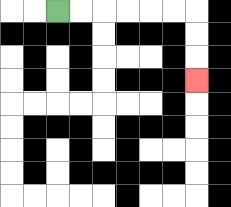{'start': '[2, 0]', 'end': '[8, 3]', 'path_directions': 'R,R,R,R,R,R,D,D,D', 'path_coordinates': '[[2, 0], [3, 0], [4, 0], [5, 0], [6, 0], [7, 0], [8, 0], [8, 1], [8, 2], [8, 3]]'}